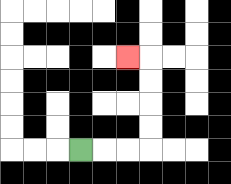{'start': '[3, 6]', 'end': '[5, 2]', 'path_directions': 'R,R,R,U,U,U,U,L', 'path_coordinates': '[[3, 6], [4, 6], [5, 6], [6, 6], [6, 5], [6, 4], [6, 3], [6, 2], [5, 2]]'}